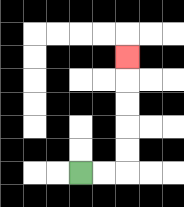{'start': '[3, 7]', 'end': '[5, 2]', 'path_directions': 'R,R,U,U,U,U,U', 'path_coordinates': '[[3, 7], [4, 7], [5, 7], [5, 6], [5, 5], [5, 4], [5, 3], [5, 2]]'}